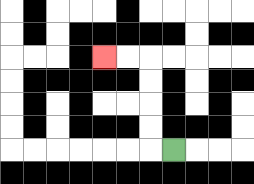{'start': '[7, 6]', 'end': '[4, 2]', 'path_directions': 'L,U,U,U,U,L,L', 'path_coordinates': '[[7, 6], [6, 6], [6, 5], [6, 4], [6, 3], [6, 2], [5, 2], [4, 2]]'}